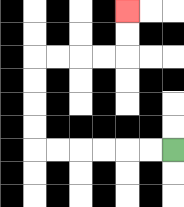{'start': '[7, 6]', 'end': '[5, 0]', 'path_directions': 'L,L,L,L,L,L,U,U,U,U,R,R,R,R,U,U', 'path_coordinates': '[[7, 6], [6, 6], [5, 6], [4, 6], [3, 6], [2, 6], [1, 6], [1, 5], [1, 4], [1, 3], [1, 2], [2, 2], [3, 2], [4, 2], [5, 2], [5, 1], [5, 0]]'}